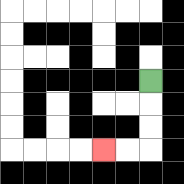{'start': '[6, 3]', 'end': '[4, 6]', 'path_directions': 'D,D,D,L,L', 'path_coordinates': '[[6, 3], [6, 4], [6, 5], [6, 6], [5, 6], [4, 6]]'}